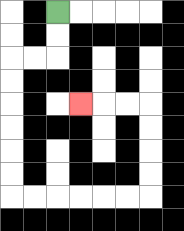{'start': '[2, 0]', 'end': '[3, 4]', 'path_directions': 'D,D,L,L,D,D,D,D,D,D,R,R,R,R,R,R,U,U,U,U,L,L,L', 'path_coordinates': '[[2, 0], [2, 1], [2, 2], [1, 2], [0, 2], [0, 3], [0, 4], [0, 5], [0, 6], [0, 7], [0, 8], [1, 8], [2, 8], [3, 8], [4, 8], [5, 8], [6, 8], [6, 7], [6, 6], [6, 5], [6, 4], [5, 4], [4, 4], [3, 4]]'}